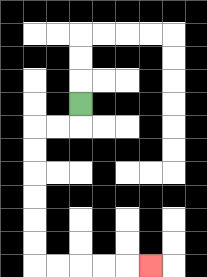{'start': '[3, 4]', 'end': '[6, 11]', 'path_directions': 'D,L,L,D,D,D,D,D,D,R,R,R,R,R', 'path_coordinates': '[[3, 4], [3, 5], [2, 5], [1, 5], [1, 6], [1, 7], [1, 8], [1, 9], [1, 10], [1, 11], [2, 11], [3, 11], [4, 11], [5, 11], [6, 11]]'}